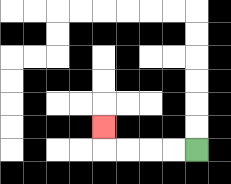{'start': '[8, 6]', 'end': '[4, 5]', 'path_directions': 'L,L,L,L,U', 'path_coordinates': '[[8, 6], [7, 6], [6, 6], [5, 6], [4, 6], [4, 5]]'}